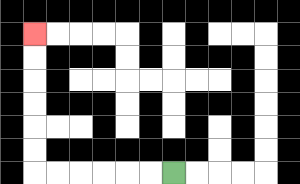{'start': '[7, 7]', 'end': '[1, 1]', 'path_directions': 'L,L,L,L,L,L,U,U,U,U,U,U', 'path_coordinates': '[[7, 7], [6, 7], [5, 7], [4, 7], [3, 7], [2, 7], [1, 7], [1, 6], [1, 5], [1, 4], [1, 3], [1, 2], [1, 1]]'}